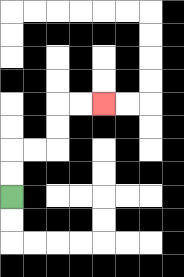{'start': '[0, 8]', 'end': '[4, 4]', 'path_directions': 'U,U,R,R,U,U,R,R', 'path_coordinates': '[[0, 8], [0, 7], [0, 6], [1, 6], [2, 6], [2, 5], [2, 4], [3, 4], [4, 4]]'}